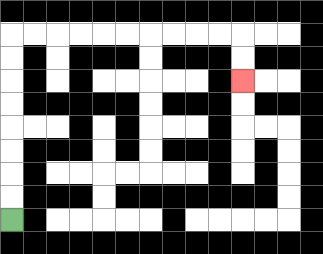{'start': '[0, 9]', 'end': '[10, 3]', 'path_directions': 'U,U,U,U,U,U,U,U,R,R,R,R,R,R,R,R,R,R,D,D', 'path_coordinates': '[[0, 9], [0, 8], [0, 7], [0, 6], [0, 5], [0, 4], [0, 3], [0, 2], [0, 1], [1, 1], [2, 1], [3, 1], [4, 1], [5, 1], [6, 1], [7, 1], [8, 1], [9, 1], [10, 1], [10, 2], [10, 3]]'}